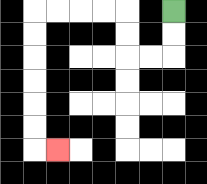{'start': '[7, 0]', 'end': '[2, 6]', 'path_directions': 'D,D,L,L,U,U,L,L,L,L,D,D,D,D,D,D,R', 'path_coordinates': '[[7, 0], [7, 1], [7, 2], [6, 2], [5, 2], [5, 1], [5, 0], [4, 0], [3, 0], [2, 0], [1, 0], [1, 1], [1, 2], [1, 3], [1, 4], [1, 5], [1, 6], [2, 6]]'}